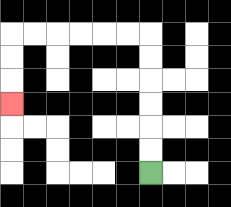{'start': '[6, 7]', 'end': '[0, 4]', 'path_directions': 'U,U,U,U,U,U,L,L,L,L,L,L,D,D,D', 'path_coordinates': '[[6, 7], [6, 6], [6, 5], [6, 4], [6, 3], [6, 2], [6, 1], [5, 1], [4, 1], [3, 1], [2, 1], [1, 1], [0, 1], [0, 2], [0, 3], [0, 4]]'}